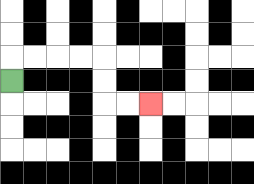{'start': '[0, 3]', 'end': '[6, 4]', 'path_directions': 'U,R,R,R,R,D,D,R,R', 'path_coordinates': '[[0, 3], [0, 2], [1, 2], [2, 2], [3, 2], [4, 2], [4, 3], [4, 4], [5, 4], [6, 4]]'}